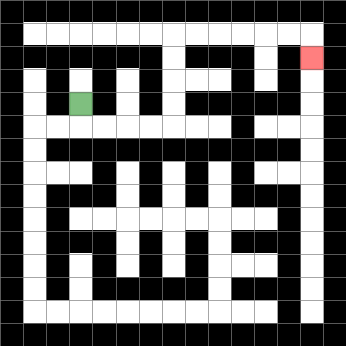{'start': '[3, 4]', 'end': '[13, 2]', 'path_directions': 'D,R,R,R,R,U,U,U,U,R,R,R,R,R,R,D', 'path_coordinates': '[[3, 4], [3, 5], [4, 5], [5, 5], [6, 5], [7, 5], [7, 4], [7, 3], [7, 2], [7, 1], [8, 1], [9, 1], [10, 1], [11, 1], [12, 1], [13, 1], [13, 2]]'}